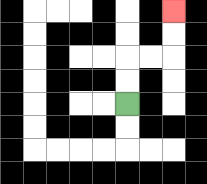{'start': '[5, 4]', 'end': '[7, 0]', 'path_directions': 'U,U,R,R,U,U', 'path_coordinates': '[[5, 4], [5, 3], [5, 2], [6, 2], [7, 2], [7, 1], [7, 0]]'}